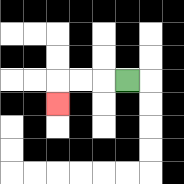{'start': '[5, 3]', 'end': '[2, 4]', 'path_directions': 'L,L,L,D', 'path_coordinates': '[[5, 3], [4, 3], [3, 3], [2, 3], [2, 4]]'}